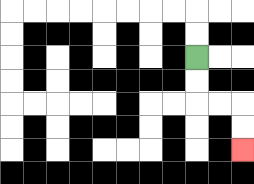{'start': '[8, 2]', 'end': '[10, 6]', 'path_directions': 'D,D,R,R,D,D', 'path_coordinates': '[[8, 2], [8, 3], [8, 4], [9, 4], [10, 4], [10, 5], [10, 6]]'}